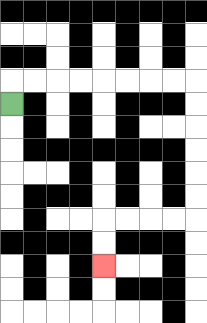{'start': '[0, 4]', 'end': '[4, 11]', 'path_directions': 'U,R,R,R,R,R,R,R,R,D,D,D,D,D,D,L,L,L,L,D,D', 'path_coordinates': '[[0, 4], [0, 3], [1, 3], [2, 3], [3, 3], [4, 3], [5, 3], [6, 3], [7, 3], [8, 3], [8, 4], [8, 5], [8, 6], [8, 7], [8, 8], [8, 9], [7, 9], [6, 9], [5, 9], [4, 9], [4, 10], [4, 11]]'}